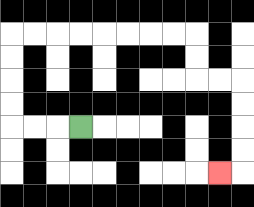{'start': '[3, 5]', 'end': '[9, 7]', 'path_directions': 'L,L,L,U,U,U,U,R,R,R,R,R,R,R,R,D,D,R,R,D,D,D,D,L', 'path_coordinates': '[[3, 5], [2, 5], [1, 5], [0, 5], [0, 4], [0, 3], [0, 2], [0, 1], [1, 1], [2, 1], [3, 1], [4, 1], [5, 1], [6, 1], [7, 1], [8, 1], [8, 2], [8, 3], [9, 3], [10, 3], [10, 4], [10, 5], [10, 6], [10, 7], [9, 7]]'}